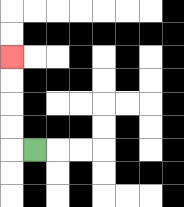{'start': '[1, 6]', 'end': '[0, 2]', 'path_directions': 'L,U,U,U,U', 'path_coordinates': '[[1, 6], [0, 6], [0, 5], [0, 4], [0, 3], [0, 2]]'}